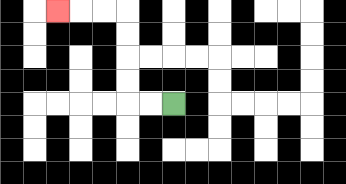{'start': '[7, 4]', 'end': '[2, 0]', 'path_directions': 'L,L,U,U,U,U,L,L,L', 'path_coordinates': '[[7, 4], [6, 4], [5, 4], [5, 3], [5, 2], [5, 1], [5, 0], [4, 0], [3, 0], [2, 0]]'}